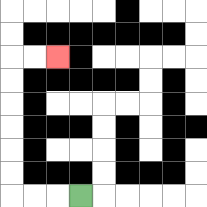{'start': '[3, 8]', 'end': '[2, 2]', 'path_directions': 'L,L,L,U,U,U,U,U,U,R,R', 'path_coordinates': '[[3, 8], [2, 8], [1, 8], [0, 8], [0, 7], [0, 6], [0, 5], [0, 4], [0, 3], [0, 2], [1, 2], [2, 2]]'}